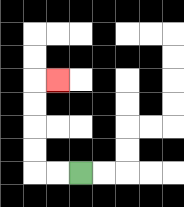{'start': '[3, 7]', 'end': '[2, 3]', 'path_directions': 'L,L,U,U,U,U,R', 'path_coordinates': '[[3, 7], [2, 7], [1, 7], [1, 6], [1, 5], [1, 4], [1, 3], [2, 3]]'}